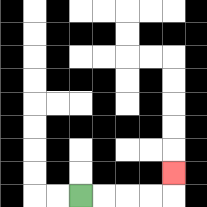{'start': '[3, 8]', 'end': '[7, 7]', 'path_directions': 'R,R,R,R,U', 'path_coordinates': '[[3, 8], [4, 8], [5, 8], [6, 8], [7, 8], [7, 7]]'}